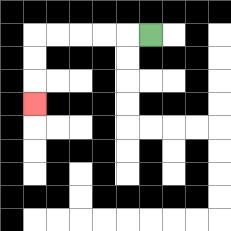{'start': '[6, 1]', 'end': '[1, 4]', 'path_directions': 'L,L,L,L,L,D,D,D', 'path_coordinates': '[[6, 1], [5, 1], [4, 1], [3, 1], [2, 1], [1, 1], [1, 2], [1, 3], [1, 4]]'}